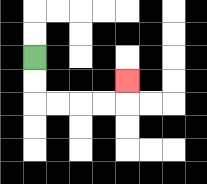{'start': '[1, 2]', 'end': '[5, 3]', 'path_directions': 'D,D,R,R,R,R,U', 'path_coordinates': '[[1, 2], [1, 3], [1, 4], [2, 4], [3, 4], [4, 4], [5, 4], [5, 3]]'}